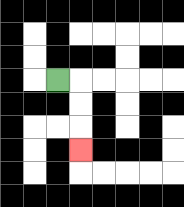{'start': '[2, 3]', 'end': '[3, 6]', 'path_directions': 'R,D,D,D', 'path_coordinates': '[[2, 3], [3, 3], [3, 4], [3, 5], [3, 6]]'}